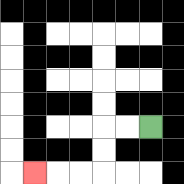{'start': '[6, 5]', 'end': '[1, 7]', 'path_directions': 'L,L,D,D,L,L,L', 'path_coordinates': '[[6, 5], [5, 5], [4, 5], [4, 6], [4, 7], [3, 7], [2, 7], [1, 7]]'}